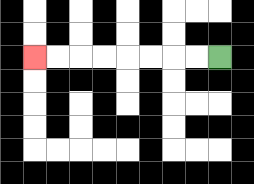{'start': '[9, 2]', 'end': '[1, 2]', 'path_directions': 'L,L,L,L,L,L,L,L', 'path_coordinates': '[[9, 2], [8, 2], [7, 2], [6, 2], [5, 2], [4, 2], [3, 2], [2, 2], [1, 2]]'}